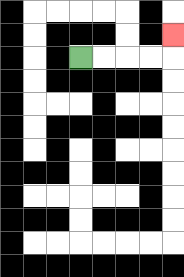{'start': '[3, 2]', 'end': '[7, 1]', 'path_directions': 'R,R,R,R,U', 'path_coordinates': '[[3, 2], [4, 2], [5, 2], [6, 2], [7, 2], [7, 1]]'}